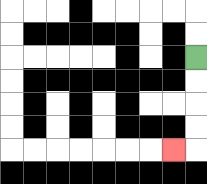{'start': '[8, 2]', 'end': '[7, 6]', 'path_directions': 'D,D,D,D,L', 'path_coordinates': '[[8, 2], [8, 3], [8, 4], [8, 5], [8, 6], [7, 6]]'}